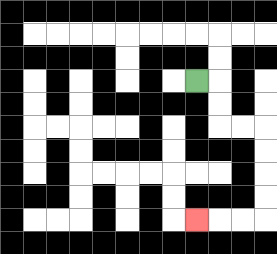{'start': '[8, 3]', 'end': '[8, 9]', 'path_directions': 'R,D,D,R,R,D,D,D,D,L,L,L', 'path_coordinates': '[[8, 3], [9, 3], [9, 4], [9, 5], [10, 5], [11, 5], [11, 6], [11, 7], [11, 8], [11, 9], [10, 9], [9, 9], [8, 9]]'}